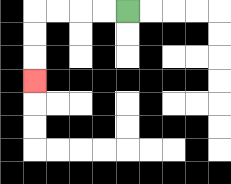{'start': '[5, 0]', 'end': '[1, 3]', 'path_directions': 'L,L,L,L,D,D,D', 'path_coordinates': '[[5, 0], [4, 0], [3, 0], [2, 0], [1, 0], [1, 1], [1, 2], [1, 3]]'}